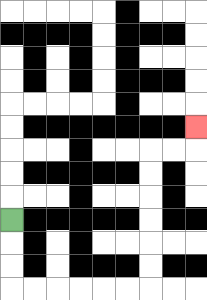{'start': '[0, 9]', 'end': '[8, 5]', 'path_directions': 'D,D,D,R,R,R,R,R,R,U,U,U,U,U,U,R,R,U', 'path_coordinates': '[[0, 9], [0, 10], [0, 11], [0, 12], [1, 12], [2, 12], [3, 12], [4, 12], [5, 12], [6, 12], [6, 11], [6, 10], [6, 9], [6, 8], [6, 7], [6, 6], [7, 6], [8, 6], [8, 5]]'}